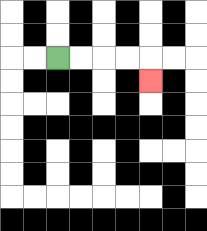{'start': '[2, 2]', 'end': '[6, 3]', 'path_directions': 'R,R,R,R,D', 'path_coordinates': '[[2, 2], [3, 2], [4, 2], [5, 2], [6, 2], [6, 3]]'}